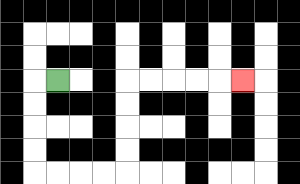{'start': '[2, 3]', 'end': '[10, 3]', 'path_directions': 'L,D,D,D,D,R,R,R,R,U,U,U,U,R,R,R,R,R', 'path_coordinates': '[[2, 3], [1, 3], [1, 4], [1, 5], [1, 6], [1, 7], [2, 7], [3, 7], [4, 7], [5, 7], [5, 6], [5, 5], [5, 4], [5, 3], [6, 3], [7, 3], [8, 3], [9, 3], [10, 3]]'}